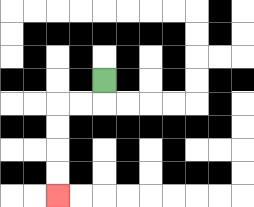{'start': '[4, 3]', 'end': '[2, 8]', 'path_directions': 'D,L,L,D,D,D,D', 'path_coordinates': '[[4, 3], [4, 4], [3, 4], [2, 4], [2, 5], [2, 6], [2, 7], [2, 8]]'}